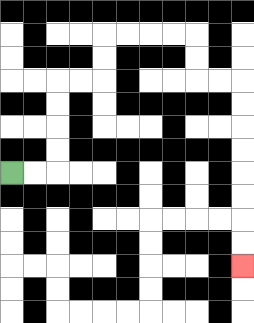{'start': '[0, 7]', 'end': '[10, 11]', 'path_directions': 'R,R,U,U,U,U,R,R,U,U,R,R,R,R,D,D,R,R,D,D,D,D,D,D,D,D', 'path_coordinates': '[[0, 7], [1, 7], [2, 7], [2, 6], [2, 5], [2, 4], [2, 3], [3, 3], [4, 3], [4, 2], [4, 1], [5, 1], [6, 1], [7, 1], [8, 1], [8, 2], [8, 3], [9, 3], [10, 3], [10, 4], [10, 5], [10, 6], [10, 7], [10, 8], [10, 9], [10, 10], [10, 11]]'}